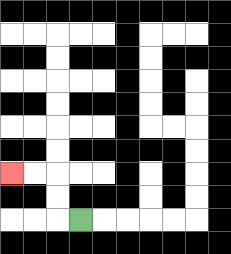{'start': '[3, 9]', 'end': '[0, 7]', 'path_directions': 'L,U,U,L,L', 'path_coordinates': '[[3, 9], [2, 9], [2, 8], [2, 7], [1, 7], [0, 7]]'}